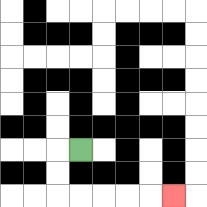{'start': '[3, 6]', 'end': '[7, 8]', 'path_directions': 'L,D,D,R,R,R,R,R', 'path_coordinates': '[[3, 6], [2, 6], [2, 7], [2, 8], [3, 8], [4, 8], [5, 8], [6, 8], [7, 8]]'}